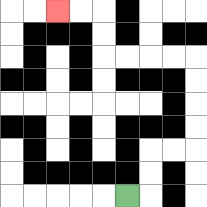{'start': '[5, 8]', 'end': '[2, 0]', 'path_directions': 'R,U,U,R,R,U,U,U,U,L,L,L,L,U,U,L,L', 'path_coordinates': '[[5, 8], [6, 8], [6, 7], [6, 6], [7, 6], [8, 6], [8, 5], [8, 4], [8, 3], [8, 2], [7, 2], [6, 2], [5, 2], [4, 2], [4, 1], [4, 0], [3, 0], [2, 0]]'}